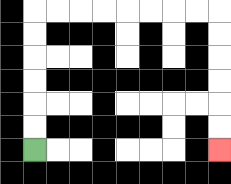{'start': '[1, 6]', 'end': '[9, 6]', 'path_directions': 'U,U,U,U,U,U,R,R,R,R,R,R,R,R,D,D,D,D,D,D', 'path_coordinates': '[[1, 6], [1, 5], [1, 4], [1, 3], [1, 2], [1, 1], [1, 0], [2, 0], [3, 0], [4, 0], [5, 0], [6, 0], [7, 0], [8, 0], [9, 0], [9, 1], [9, 2], [9, 3], [9, 4], [9, 5], [9, 6]]'}